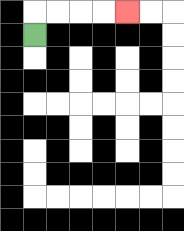{'start': '[1, 1]', 'end': '[5, 0]', 'path_directions': 'U,R,R,R,R', 'path_coordinates': '[[1, 1], [1, 0], [2, 0], [3, 0], [4, 0], [5, 0]]'}